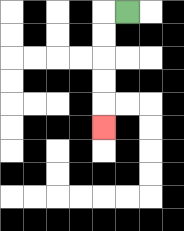{'start': '[5, 0]', 'end': '[4, 5]', 'path_directions': 'L,D,D,D,D,D', 'path_coordinates': '[[5, 0], [4, 0], [4, 1], [4, 2], [4, 3], [4, 4], [4, 5]]'}